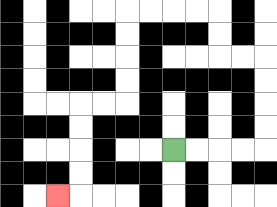{'start': '[7, 6]', 'end': '[2, 8]', 'path_directions': 'R,R,R,R,U,U,U,U,L,L,U,U,L,L,L,L,D,D,D,D,L,L,D,D,D,D,L', 'path_coordinates': '[[7, 6], [8, 6], [9, 6], [10, 6], [11, 6], [11, 5], [11, 4], [11, 3], [11, 2], [10, 2], [9, 2], [9, 1], [9, 0], [8, 0], [7, 0], [6, 0], [5, 0], [5, 1], [5, 2], [5, 3], [5, 4], [4, 4], [3, 4], [3, 5], [3, 6], [3, 7], [3, 8], [2, 8]]'}